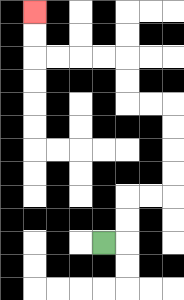{'start': '[4, 10]', 'end': '[1, 0]', 'path_directions': 'R,U,U,R,R,U,U,U,U,L,L,U,U,L,L,L,L,U,U', 'path_coordinates': '[[4, 10], [5, 10], [5, 9], [5, 8], [6, 8], [7, 8], [7, 7], [7, 6], [7, 5], [7, 4], [6, 4], [5, 4], [5, 3], [5, 2], [4, 2], [3, 2], [2, 2], [1, 2], [1, 1], [1, 0]]'}